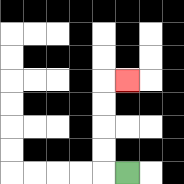{'start': '[5, 7]', 'end': '[5, 3]', 'path_directions': 'L,U,U,U,U,R', 'path_coordinates': '[[5, 7], [4, 7], [4, 6], [4, 5], [4, 4], [4, 3], [5, 3]]'}